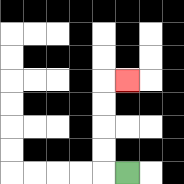{'start': '[5, 7]', 'end': '[5, 3]', 'path_directions': 'L,U,U,U,U,R', 'path_coordinates': '[[5, 7], [4, 7], [4, 6], [4, 5], [4, 4], [4, 3], [5, 3]]'}